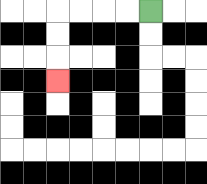{'start': '[6, 0]', 'end': '[2, 3]', 'path_directions': 'L,L,L,L,D,D,D', 'path_coordinates': '[[6, 0], [5, 0], [4, 0], [3, 0], [2, 0], [2, 1], [2, 2], [2, 3]]'}